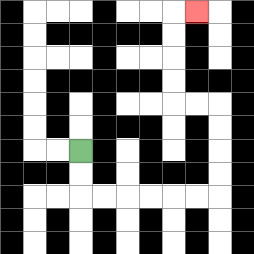{'start': '[3, 6]', 'end': '[8, 0]', 'path_directions': 'D,D,R,R,R,R,R,R,U,U,U,U,L,L,U,U,U,U,R', 'path_coordinates': '[[3, 6], [3, 7], [3, 8], [4, 8], [5, 8], [6, 8], [7, 8], [8, 8], [9, 8], [9, 7], [9, 6], [9, 5], [9, 4], [8, 4], [7, 4], [7, 3], [7, 2], [7, 1], [7, 0], [8, 0]]'}